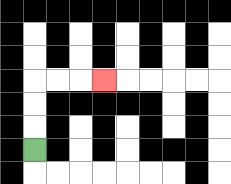{'start': '[1, 6]', 'end': '[4, 3]', 'path_directions': 'U,U,U,R,R,R', 'path_coordinates': '[[1, 6], [1, 5], [1, 4], [1, 3], [2, 3], [3, 3], [4, 3]]'}